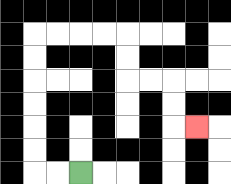{'start': '[3, 7]', 'end': '[8, 5]', 'path_directions': 'L,L,U,U,U,U,U,U,R,R,R,R,D,D,R,R,D,D,R', 'path_coordinates': '[[3, 7], [2, 7], [1, 7], [1, 6], [1, 5], [1, 4], [1, 3], [1, 2], [1, 1], [2, 1], [3, 1], [4, 1], [5, 1], [5, 2], [5, 3], [6, 3], [7, 3], [7, 4], [7, 5], [8, 5]]'}